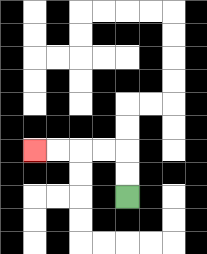{'start': '[5, 8]', 'end': '[1, 6]', 'path_directions': 'U,U,L,L,L,L', 'path_coordinates': '[[5, 8], [5, 7], [5, 6], [4, 6], [3, 6], [2, 6], [1, 6]]'}